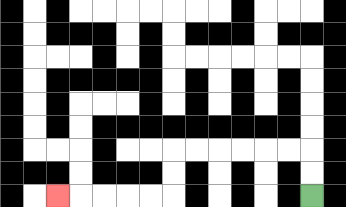{'start': '[13, 8]', 'end': '[2, 8]', 'path_directions': 'U,U,L,L,L,L,L,L,D,D,L,L,L,L,L', 'path_coordinates': '[[13, 8], [13, 7], [13, 6], [12, 6], [11, 6], [10, 6], [9, 6], [8, 6], [7, 6], [7, 7], [7, 8], [6, 8], [5, 8], [4, 8], [3, 8], [2, 8]]'}